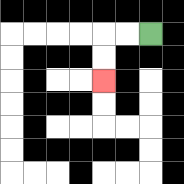{'start': '[6, 1]', 'end': '[4, 3]', 'path_directions': 'L,L,D,D', 'path_coordinates': '[[6, 1], [5, 1], [4, 1], [4, 2], [4, 3]]'}